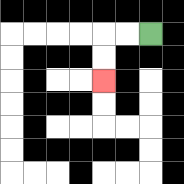{'start': '[6, 1]', 'end': '[4, 3]', 'path_directions': 'L,L,D,D', 'path_coordinates': '[[6, 1], [5, 1], [4, 1], [4, 2], [4, 3]]'}